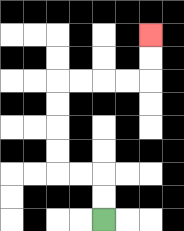{'start': '[4, 9]', 'end': '[6, 1]', 'path_directions': 'U,U,L,L,U,U,U,U,R,R,R,R,U,U', 'path_coordinates': '[[4, 9], [4, 8], [4, 7], [3, 7], [2, 7], [2, 6], [2, 5], [2, 4], [2, 3], [3, 3], [4, 3], [5, 3], [6, 3], [6, 2], [6, 1]]'}